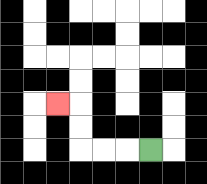{'start': '[6, 6]', 'end': '[2, 4]', 'path_directions': 'L,L,L,U,U,L', 'path_coordinates': '[[6, 6], [5, 6], [4, 6], [3, 6], [3, 5], [3, 4], [2, 4]]'}